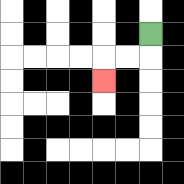{'start': '[6, 1]', 'end': '[4, 3]', 'path_directions': 'D,L,L,D', 'path_coordinates': '[[6, 1], [6, 2], [5, 2], [4, 2], [4, 3]]'}